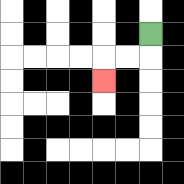{'start': '[6, 1]', 'end': '[4, 3]', 'path_directions': 'D,L,L,D', 'path_coordinates': '[[6, 1], [6, 2], [5, 2], [4, 2], [4, 3]]'}